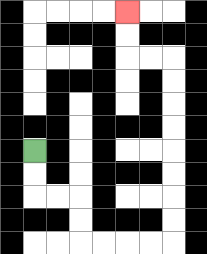{'start': '[1, 6]', 'end': '[5, 0]', 'path_directions': 'D,D,R,R,D,D,R,R,R,R,U,U,U,U,U,U,U,U,L,L,U,U', 'path_coordinates': '[[1, 6], [1, 7], [1, 8], [2, 8], [3, 8], [3, 9], [3, 10], [4, 10], [5, 10], [6, 10], [7, 10], [7, 9], [7, 8], [7, 7], [7, 6], [7, 5], [7, 4], [7, 3], [7, 2], [6, 2], [5, 2], [5, 1], [5, 0]]'}